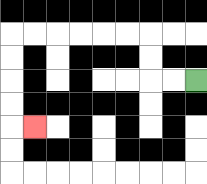{'start': '[8, 3]', 'end': '[1, 5]', 'path_directions': 'L,L,U,U,L,L,L,L,L,L,D,D,D,D,R', 'path_coordinates': '[[8, 3], [7, 3], [6, 3], [6, 2], [6, 1], [5, 1], [4, 1], [3, 1], [2, 1], [1, 1], [0, 1], [0, 2], [0, 3], [0, 4], [0, 5], [1, 5]]'}